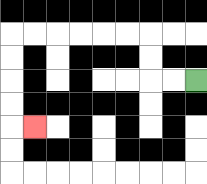{'start': '[8, 3]', 'end': '[1, 5]', 'path_directions': 'L,L,U,U,L,L,L,L,L,L,D,D,D,D,R', 'path_coordinates': '[[8, 3], [7, 3], [6, 3], [6, 2], [6, 1], [5, 1], [4, 1], [3, 1], [2, 1], [1, 1], [0, 1], [0, 2], [0, 3], [0, 4], [0, 5], [1, 5]]'}